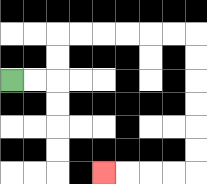{'start': '[0, 3]', 'end': '[4, 7]', 'path_directions': 'R,R,U,U,R,R,R,R,R,R,D,D,D,D,D,D,L,L,L,L', 'path_coordinates': '[[0, 3], [1, 3], [2, 3], [2, 2], [2, 1], [3, 1], [4, 1], [5, 1], [6, 1], [7, 1], [8, 1], [8, 2], [8, 3], [8, 4], [8, 5], [8, 6], [8, 7], [7, 7], [6, 7], [5, 7], [4, 7]]'}